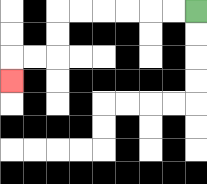{'start': '[8, 0]', 'end': '[0, 3]', 'path_directions': 'L,L,L,L,L,L,D,D,L,L,D', 'path_coordinates': '[[8, 0], [7, 0], [6, 0], [5, 0], [4, 0], [3, 0], [2, 0], [2, 1], [2, 2], [1, 2], [0, 2], [0, 3]]'}